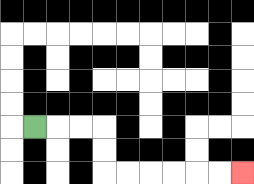{'start': '[1, 5]', 'end': '[10, 7]', 'path_directions': 'R,R,R,D,D,R,R,R,R,R,R', 'path_coordinates': '[[1, 5], [2, 5], [3, 5], [4, 5], [4, 6], [4, 7], [5, 7], [6, 7], [7, 7], [8, 7], [9, 7], [10, 7]]'}